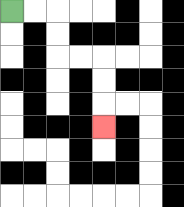{'start': '[0, 0]', 'end': '[4, 5]', 'path_directions': 'R,R,D,D,R,R,D,D,D', 'path_coordinates': '[[0, 0], [1, 0], [2, 0], [2, 1], [2, 2], [3, 2], [4, 2], [4, 3], [4, 4], [4, 5]]'}